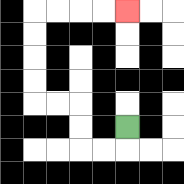{'start': '[5, 5]', 'end': '[5, 0]', 'path_directions': 'D,L,L,U,U,L,L,U,U,U,U,R,R,R,R', 'path_coordinates': '[[5, 5], [5, 6], [4, 6], [3, 6], [3, 5], [3, 4], [2, 4], [1, 4], [1, 3], [1, 2], [1, 1], [1, 0], [2, 0], [3, 0], [4, 0], [5, 0]]'}